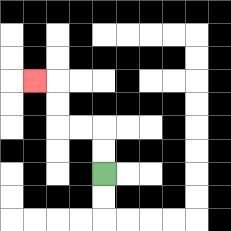{'start': '[4, 7]', 'end': '[1, 3]', 'path_directions': 'U,U,L,L,U,U,L', 'path_coordinates': '[[4, 7], [4, 6], [4, 5], [3, 5], [2, 5], [2, 4], [2, 3], [1, 3]]'}